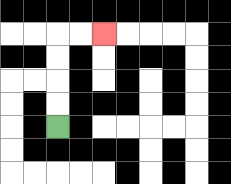{'start': '[2, 5]', 'end': '[4, 1]', 'path_directions': 'U,U,U,U,R,R', 'path_coordinates': '[[2, 5], [2, 4], [2, 3], [2, 2], [2, 1], [3, 1], [4, 1]]'}